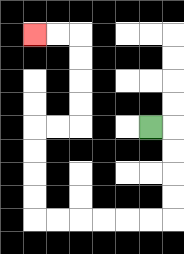{'start': '[6, 5]', 'end': '[1, 1]', 'path_directions': 'R,D,D,D,D,L,L,L,L,L,L,U,U,U,U,R,R,U,U,U,U,L,L', 'path_coordinates': '[[6, 5], [7, 5], [7, 6], [7, 7], [7, 8], [7, 9], [6, 9], [5, 9], [4, 9], [3, 9], [2, 9], [1, 9], [1, 8], [1, 7], [1, 6], [1, 5], [2, 5], [3, 5], [3, 4], [3, 3], [3, 2], [3, 1], [2, 1], [1, 1]]'}